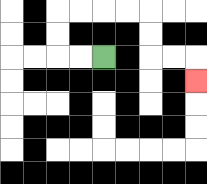{'start': '[4, 2]', 'end': '[8, 3]', 'path_directions': 'L,L,U,U,R,R,R,R,D,D,R,R,D', 'path_coordinates': '[[4, 2], [3, 2], [2, 2], [2, 1], [2, 0], [3, 0], [4, 0], [5, 0], [6, 0], [6, 1], [6, 2], [7, 2], [8, 2], [8, 3]]'}